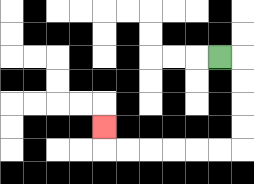{'start': '[9, 2]', 'end': '[4, 5]', 'path_directions': 'R,D,D,D,D,L,L,L,L,L,L,U', 'path_coordinates': '[[9, 2], [10, 2], [10, 3], [10, 4], [10, 5], [10, 6], [9, 6], [8, 6], [7, 6], [6, 6], [5, 6], [4, 6], [4, 5]]'}